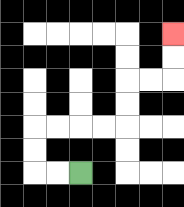{'start': '[3, 7]', 'end': '[7, 1]', 'path_directions': 'L,L,U,U,R,R,R,R,U,U,R,R,U,U', 'path_coordinates': '[[3, 7], [2, 7], [1, 7], [1, 6], [1, 5], [2, 5], [3, 5], [4, 5], [5, 5], [5, 4], [5, 3], [6, 3], [7, 3], [7, 2], [7, 1]]'}